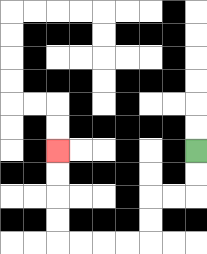{'start': '[8, 6]', 'end': '[2, 6]', 'path_directions': 'D,D,L,L,D,D,L,L,L,L,U,U,U,U', 'path_coordinates': '[[8, 6], [8, 7], [8, 8], [7, 8], [6, 8], [6, 9], [6, 10], [5, 10], [4, 10], [3, 10], [2, 10], [2, 9], [2, 8], [2, 7], [2, 6]]'}